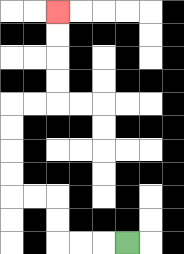{'start': '[5, 10]', 'end': '[2, 0]', 'path_directions': 'L,L,L,U,U,L,L,U,U,U,U,R,R,U,U,U,U', 'path_coordinates': '[[5, 10], [4, 10], [3, 10], [2, 10], [2, 9], [2, 8], [1, 8], [0, 8], [0, 7], [0, 6], [0, 5], [0, 4], [1, 4], [2, 4], [2, 3], [2, 2], [2, 1], [2, 0]]'}